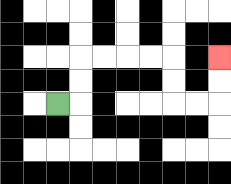{'start': '[2, 4]', 'end': '[9, 2]', 'path_directions': 'R,U,U,R,R,R,R,D,D,R,R,U,U', 'path_coordinates': '[[2, 4], [3, 4], [3, 3], [3, 2], [4, 2], [5, 2], [6, 2], [7, 2], [7, 3], [7, 4], [8, 4], [9, 4], [9, 3], [9, 2]]'}